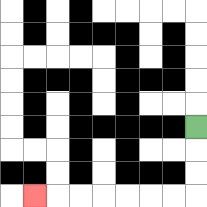{'start': '[8, 5]', 'end': '[1, 8]', 'path_directions': 'D,D,D,L,L,L,L,L,L,L', 'path_coordinates': '[[8, 5], [8, 6], [8, 7], [8, 8], [7, 8], [6, 8], [5, 8], [4, 8], [3, 8], [2, 8], [1, 8]]'}